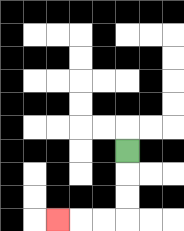{'start': '[5, 6]', 'end': '[2, 9]', 'path_directions': 'D,D,D,L,L,L', 'path_coordinates': '[[5, 6], [5, 7], [5, 8], [5, 9], [4, 9], [3, 9], [2, 9]]'}